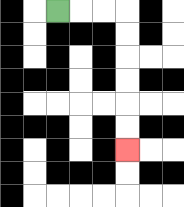{'start': '[2, 0]', 'end': '[5, 6]', 'path_directions': 'R,R,R,D,D,D,D,D,D', 'path_coordinates': '[[2, 0], [3, 0], [4, 0], [5, 0], [5, 1], [5, 2], [5, 3], [5, 4], [5, 5], [5, 6]]'}